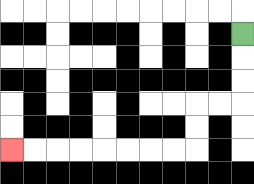{'start': '[10, 1]', 'end': '[0, 6]', 'path_directions': 'D,D,D,L,L,D,D,L,L,L,L,L,L,L,L', 'path_coordinates': '[[10, 1], [10, 2], [10, 3], [10, 4], [9, 4], [8, 4], [8, 5], [8, 6], [7, 6], [6, 6], [5, 6], [4, 6], [3, 6], [2, 6], [1, 6], [0, 6]]'}